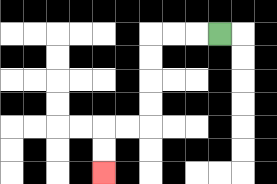{'start': '[9, 1]', 'end': '[4, 7]', 'path_directions': 'L,L,L,D,D,D,D,L,L,D,D', 'path_coordinates': '[[9, 1], [8, 1], [7, 1], [6, 1], [6, 2], [6, 3], [6, 4], [6, 5], [5, 5], [4, 5], [4, 6], [4, 7]]'}